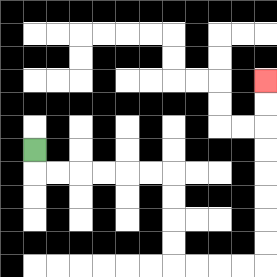{'start': '[1, 6]', 'end': '[11, 3]', 'path_directions': 'D,R,R,R,R,R,R,D,D,D,D,R,R,R,R,U,U,U,U,U,U,U,U', 'path_coordinates': '[[1, 6], [1, 7], [2, 7], [3, 7], [4, 7], [5, 7], [6, 7], [7, 7], [7, 8], [7, 9], [7, 10], [7, 11], [8, 11], [9, 11], [10, 11], [11, 11], [11, 10], [11, 9], [11, 8], [11, 7], [11, 6], [11, 5], [11, 4], [11, 3]]'}